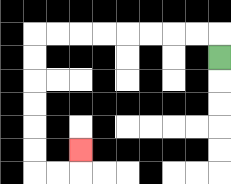{'start': '[9, 2]', 'end': '[3, 6]', 'path_directions': 'U,L,L,L,L,L,L,L,L,D,D,D,D,D,D,R,R,U', 'path_coordinates': '[[9, 2], [9, 1], [8, 1], [7, 1], [6, 1], [5, 1], [4, 1], [3, 1], [2, 1], [1, 1], [1, 2], [1, 3], [1, 4], [1, 5], [1, 6], [1, 7], [2, 7], [3, 7], [3, 6]]'}